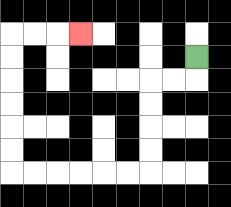{'start': '[8, 2]', 'end': '[3, 1]', 'path_directions': 'D,L,L,D,D,D,D,L,L,L,L,L,L,U,U,U,U,U,U,R,R,R', 'path_coordinates': '[[8, 2], [8, 3], [7, 3], [6, 3], [6, 4], [6, 5], [6, 6], [6, 7], [5, 7], [4, 7], [3, 7], [2, 7], [1, 7], [0, 7], [0, 6], [0, 5], [0, 4], [0, 3], [0, 2], [0, 1], [1, 1], [2, 1], [3, 1]]'}